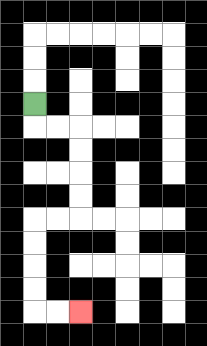{'start': '[1, 4]', 'end': '[3, 13]', 'path_directions': 'D,R,R,D,D,D,D,L,L,D,D,D,D,R,R', 'path_coordinates': '[[1, 4], [1, 5], [2, 5], [3, 5], [3, 6], [3, 7], [3, 8], [3, 9], [2, 9], [1, 9], [1, 10], [1, 11], [1, 12], [1, 13], [2, 13], [3, 13]]'}